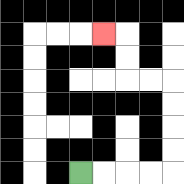{'start': '[3, 7]', 'end': '[4, 1]', 'path_directions': 'R,R,R,R,U,U,U,U,L,L,U,U,L', 'path_coordinates': '[[3, 7], [4, 7], [5, 7], [6, 7], [7, 7], [7, 6], [7, 5], [7, 4], [7, 3], [6, 3], [5, 3], [5, 2], [5, 1], [4, 1]]'}